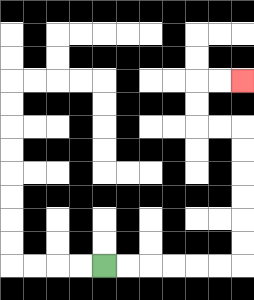{'start': '[4, 11]', 'end': '[10, 3]', 'path_directions': 'R,R,R,R,R,R,U,U,U,U,U,U,L,L,U,U,R,R', 'path_coordinates': '[[4, 11], [5, 11], [6, 11], [7, 11], [8, 11], [9, 11], [10, 11], [10, 10], [10, 9], [10, 8], [10, 7], [10, 6], [10, 5], [9, 5], [8, 5], [8, 4], [8, 3], [9, 3], [10, 3]]'}